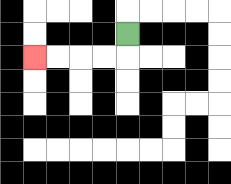{'start': '[5, 1]', 'end': '[1, 2]', 'path_directions': 'D,L,L,L,L', 'path_coordinates': '[[5, 1], [5, 2], [4, 2], [3, 2], [2, 2], [1, 2]]'}